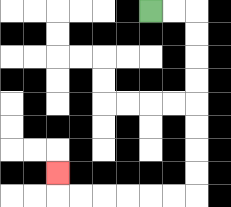{'start': '[6, 0]', 'end': '[2, 7]', 'path_directions': 'R,R,D,D,D,D,D,D,D,D,L,L,L,L,L,L,U', 'path_coordinates': '[[6, 0], [7, 0], [8, 0], [8, 1], [8, 2], [8, 3], [8, 4], [8, 5], [8, 6], [8, 7], [8, 8], [7, 8], [6, 8], [5, 8], [4, 8], [3, 8], [2, 8], [2, 7]]'}